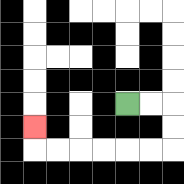{'start': '[5, 4]', 'end': '[1, 5]', 'path_directions': 'R,R,D,D,L,L,L,L,L,L,U', 'path_coordinates': '[[5, 4], [6, 4], [7, 4], [7, 5], [7, 6], [6, 6], [5, 6], [4, 6], [3, 6], [2, 6], [1, 6], [1, 5]]'}